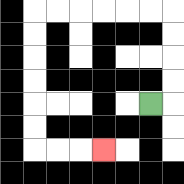{'start': '[6, 4]', 'end': '[4, 6]', 'path_directions': 'R,U,U,U,U,L,L,L,L,L,L,D,D,D,D,D,D,R,R,R', 'path_coordinates': '[[6, 4], [7, 4], [7, 3], [7, 2], [7, 1], [7, 0], [6, 0], [5, 0], [4, 0], [3, 0], [2, 0], [1, 0], [1, 1], [1, 2], [1, 3], [1, 4], [1, 5], [1, 6], [2, 6], [3, 6], [4, 6]]'}